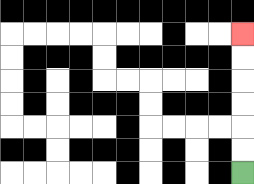{'start': '[10, 7]', 'end': '[10, 1]', 'path_directions': 'U,U,U,U,U,U', 'path_coordinates': '[[10, 7], [10, 6], [10, 5], [10, 4], [10, 3], [10, 2], [10, 1]]'}